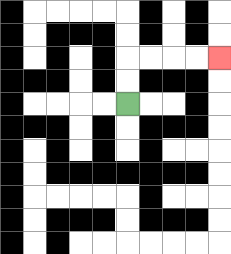{'start': '[5, 4]', 'end': '[9, 2]', 'path_directions': 'U,U,R,R,R,R', 'path_coordinates': '[[5, 4], [5, 3], [5, 2], [6, 2], [7, 2], [8, 2], [9, 2]]'}